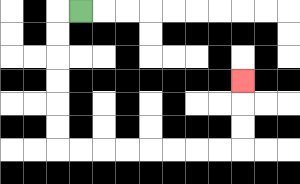{'start': '[3, 0]', 'end': '[10, 3]', 'path_directions': 'L,D,D,D,D,D,D,R,R,R,R,R,R,R,R,U,U,U', 'path_coordinates': '[[3, 0], [2, 0], [2, 1], [2, 2], [2, 3], [2, 4], [2, 5], [2, 6], [3, 6], [4, 6], [5, 6], [6, 6], [7, 6], [8, 6], [9, 6], [10, 6], [10, 5], [10, 4], [10, 3]]'}